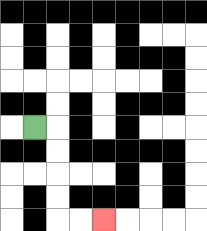{'start': '[1, 5]', 'end': '[4, 9]', 'path_directions': 'R,D,D,D,D,R,R', 'path_coordinates': '[[1, 5], [2, 5], [2, 6], [2, 7], [2, 8], [2, 9], [3, 9], [4, 9]]'}